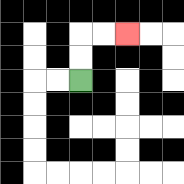{'start': '[3, 3]', 'end': '[5, 1]', 'path_directions': 'U,U,R,R', 'path_coordinates': '[[3, 3], [3, 2], [3, 1], [4, 1], [5, 1]]'}